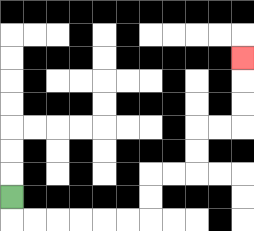{'start': '[0, 8]', 'end': '[10, 2]', 'path_directions': 'D,R,R,R,R,R,R,U,U,R,R,U,U,R,R,U,U,U', 'path_coordinates': '[[0, 8], [0, 9], [1, 9], [2, 9], [3, 9], [4, 9], [5, 9], [6, 9], [6, 8], [6, 7], [7, 7], [8, 7], [8, 6], [8, 5], [9, 5], [10, 5], [10, 4], [10, 3], [10, 2]]'}